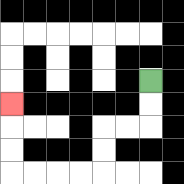{'start': '[6, 3]', 'end': '[0, 4]', 'path_directions': 'D,D,L,L,D,D,L,L,L,L,U,U,U', 'path_coordinates': '[[6, 3], [6, 4], [6, 5], [5, 5], [4, 5], [4, 6], [4, 7], [3, 7], [2, 7], [1, 7], [0, 7], [0, 6], [0, 5], [0, 4]]'}